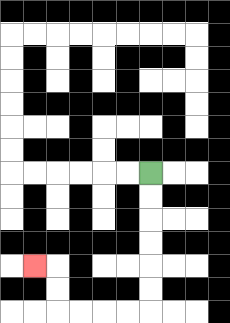{'start': '[6, 7]', 'end': '[1, 11]', 'path_directions': 'D,D,D,D,D,D,L,L,L,L,U,U,L', 'path_coordinates': '[[6, 7], [6, 8], [6, 9], [6, 10], [6, 11], [6, 12], [6, 13], [5, 13], [4, 13], [3, 13], [2, 13], [2, 12], [2, 11], [1, 11]]'}